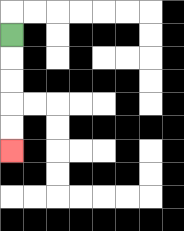{'start': '[0, 1]', 'end': '[0, 6]', 'path_directions': 'D,D,D,D,D', 'path_coordinates': '[[0, 1], [0, 2], [0, 3], [0, 4], [0, 5], [0, 6]]'}